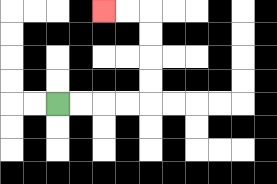{'start': '[2, 4]', 'end': '[4, 0]', 'path_directions': 'R,R,R,R,U,U,U,U,L,L', 'path_coordinates': '[[2, 4], [3, 4], [4, 4], [5, 4], [6, 4], [6, 3], [6, 2], [6, 1], [6, 0], [5, 0], [4, 0]]'}